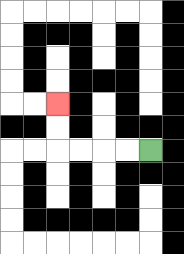{'start': '[6, 6]', 'end': '[2, 4]', 'path_directions': 'L,L,L,L,U,U', 'path_coordinates': '[[6, 6], [5, 6], [4, 6], [3, 6], [2, 6], [2, 5], [2, 4]]'}